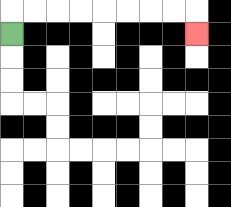{'start': '[0, 1]', 'end': '[8, 1]', 'path_directions': 'U,R,R,R,R,R,R,R,R,D', 'path_coordinates': '[[0, 1], [0, 0], [1, 0], [2, 0], [3, 0], [4, 0], [5, 0], [6, 0], [7, 0], [8, 0], [8, 1]]'}